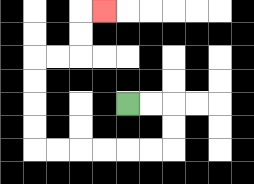{'start': '[5, 4]', 'end': '[4, 0]', 'path_directions': 'R,R,D,D,L,L,L,L,L,L,U,U,U,U,R,R,U,U,R', 'path_coordinates': '[[5, 4], [6, 4], [7, 4], [7, 5], [7, 6], [6, 6], [5, 6], [4, 6], [3, 6], [2, 6], [1, 6], [1, 5], [1, 4], [1, 3], [1, 2], [2, 2], [3, 2], [3, 1], [3, 0], [4, 0]]'}